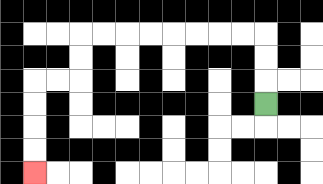{'start': '[11, 4]', 'end': '[1, 7]', 'path_directions': 'U,U,U,L,L,L,L,L,L,L,L,D,D,L,L,D,D,D,D', 'path_coordinates': '[[11, 4], [11, 3], [11, 2], [11, 1], [10, 1], [9, 1], [8, 1], [7, 1], [6, 1], [5, 1], [4, 1], [3, 1], [3, 2], [3, 3], [2, 3], [1, 3], [1, 4], [1, 5], [1, 6], [1, 7]]'}